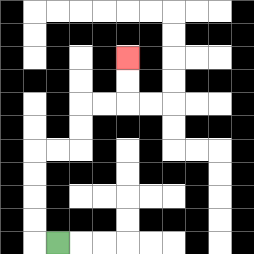{'start': '[2, 10]', 'end': '[5, 2]', 'path_directions': 'L,U,U,U,U,R,R,U,U,R,R,U,U', 'path_coordinates': '[[2, 10], [1, 10], [1, 9], [1, 8], [1, 7], [1, 6], [2, 6], [3, 6], [3, 5], [3, 4], [4, 4], [5, 4], [5, 3], [5, 2]]'}